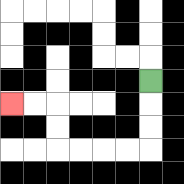{'start': '[6, 3]', 'end': '[0, 4]', 'path_directions': 'D,D,D,L,L,L,L,U,U,L,L', 'path_coordinates': '[[6, 3], [6, 4], [6, 5], [6, 6], [5, 6], [4, 6], [3, 6], [2, 6], [2, 5], [2, 4], [1, 4], [0, 4]]'}